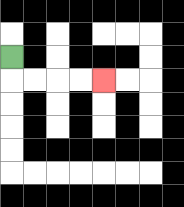{'start': '[0, 2]', 'end': '[4, 3]', 'path_directions': 'D,R,R,R,R', 'path_coordinates': '[[0, 2], [0, 3], [1, 3], [2, 3], [3, 3], [4, 3]]'}